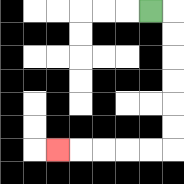{'start': '[6, 0]', 'end': '[2, 6]', 'path_directions': 'R,D,D,D,D,D,D,L,L,L,L,L', 'path_coordinates': '[[6, 0], [7, 0], [7, 1], [7, 2], [7, 3], [7, 4], [7, 5], [7, 6], [6, 6], [5, 6], [4, 6], [3, 6], [2, 6]]'}